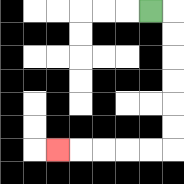{'start': '[6, 0]', 'end': '[2, 6]', 'path_directions': 'R,D,D,D,D,D,D,L,L,L,L,L', 'path_coordinates': '[[6, 0], [7, 0], [7, 1], [7, 2], [7, 3], [7, 4], [7, 5], [7, 6], [6, 6], [5, 6], [4, 6], [3, 6], [2, 6]]'}